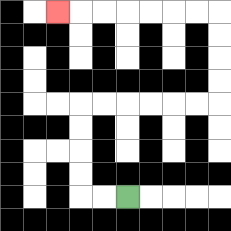{'start': '[5, 8]', 'end': '[2, 0]', 'path_directions': 'L,L,U,U,U,U,R,R,R,R,R,R,U,U,U,U,L,L,L,L,L,L,L', 'path_coordinates': '[[5, 8], [4, 8], [3, 8], [3, 7], [3, 6], [3, 5], [3, 4], [4, 4], [5, 4], [6, 4], [7, 4], [8, 4], [9, 4], [9, 3], [9, 2], [9, 1], [9, 0], [8, 0], [7, 0], [6, 0], [5, 0], [4, 0], [3, 0], [2, 0]]'}